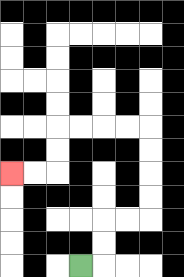{'start': '[3, 11]', 'end': '[0, 7]', 'path_directions': 'R,U,U,R,R,U,U,U,U,L,L,L,L,D,D,L,L', 'path_coordinates': '[[3, 11], [4, 11], [4, 10], [4, 9], [5, 9], [6, 9], [6, 8], [6, 7], [6, 6], [6, 5], [5, 5], [4, 5], [3, 5], [2, 5], [2, 6], [2, 7], [1, 7], [0, 7]]'}